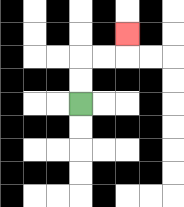{'start': '[3, 4]', 'end': '[5, 1]', 'path_directions': 'U,U,R,R,U', 'path_coordinates': '[[3, 4], [3, 3], [3, 2], [4, 2], [5, 2], [5, 1]]'}